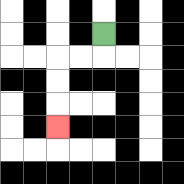{'start': '[4, 1]', 'end': '[2, 5]', 'path_directions': 'D,L,L,D,D,D', 'path_coordinates': '[[4, 1], [4, 2], [3, 2], [2, 2], [2, 3], [2, 4], [2, 5]]'}